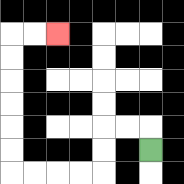{'start': '[6, 6]', 'end': '[2, 1]', 'path_directions': 'U,L,L,D,D,L,L,L,L,U,U,U,U,U,U,R,R', 'path_coordinates': '[[6, 6], [6, 5], [5, 5], [4, 5], [4, 6], [4, 7], [3, 7], [2, 7], [1, 7], [0, 7], [0, 6], [0, 5], [0, 4], [0, 3], [0, 2], [0, 1], [1, 1], [2, 1]]'}